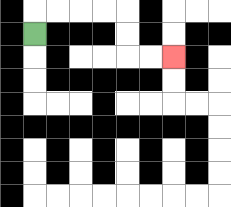{'start': '[1, 1]', 'end': '[7, 2]', 'path_directions': 'U,R,R,R,R,D,D,R,R', 'path_coordinates': '[[1, 1], [1, 0], [2, 0], [3, 0], [4, 0], [5, 0], [5, 1], [5, 2], [6, 2], [7, 2]]'}